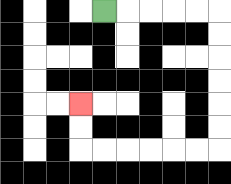{'start': '[4, 0]', 'end': '[3, 4]', 'path_directions': 'R,R,R,R,R,D,D,D,D,D,D,L,L,L,L,L,L,U,U', 'path_coordinates': '[[4, 0], [5, 0], [6, 0], [7, 0], [8, 0], [9, 0], [9, 1], [9, 2], [9, 3], [9, 4], [9, 5], [9, 6], [8, 6], [7, 6], [6, 6], [5, 6], [4, 6], [3, 6], [3, 5], [3, 4]]'}